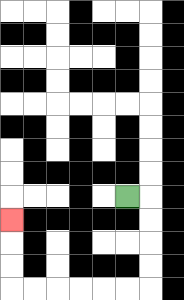{'start': '[5, 8]', 'end': '[0, 9]', 'path_directions': 'R,D,D,D,D,L,L,L,L,L,L,U,U,U', 'path_coordinates': '[[5, 8], [6, 8], [6, 9], [6, 10], [6, 11], [6, 12], [5, 12], [4, 12], [3, 12], [2, 12], [1, 12], [0, 12], [0, 11], [0, 10], [0, 9]]'}